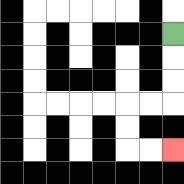{'start': '[7, 1]', 'end': '[7, 6]', 'path_directions': 'D,D,D,L,L,D,D,R,R', 'path_coordinates': '[[7, 1], [7, 2], [7, 3], [7, 4], [6, 4], [5, 4], [5, 5], [5, 6], [6, 6], [7, 6]]'}